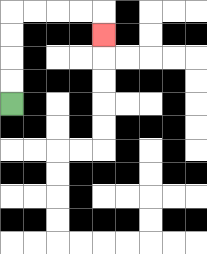{'start': '[0, 4]', 'end': '[4, 1]', 'path_directions': 'U,U,U,U,R,R,R,R,D', 'path_coordinates': '[[0, 4], [0, 3], [0, 2], [0, 1], [0, 0], [1, 0], [2, 0], [3, 0], [4, 0], [4, 1]]'}